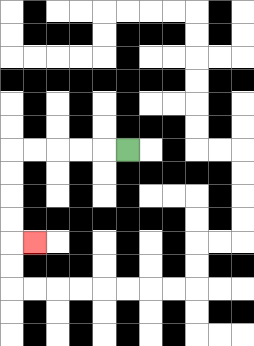{'start': '[5, 6]', 'end': '[1, 10]', 'path_directions': 'L,L,L,L,L,D,D,D,D,R', 'path_coordinates': '[[5, 6], [4, 6], [3, 6], [2, 6], [1, 6], [0, 6], [0, 7], [0, 8], [0, 9], [0, 10], [1, 10]]'}